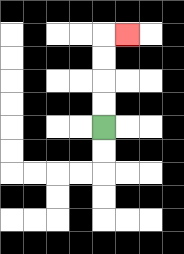{'start': '[4, 5]', 'end': '[5, 1]', 'path_directions': 'U,U,U,U,R', 'path_coordinates': '[[4, 5], [4, 4], [4, 3], [4, 2], [4, 1], [5, 1]]'}